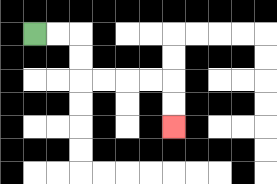{'start': '[1, 1]', 'end': '[7, 5]', 'path_directions': 'R,R,D,D,R,R,R,R,D,D', 'path_coordinates': '[[1, 1], [2, 1], [3, 1], [3, 2], [3, 3], [4, 3], [5, 3], [6, 3], [7, 3], [7, 4], [7, 5]]'}